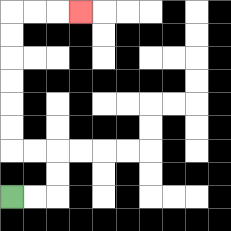{'start': '[0, 8]', 'end': '[3, 0]', 'path_directions': 'R,R,U,U,L,L,U,U,U,U,U,U,R,R,R', 'path_coordinates': '[[0, 8], [1, 8], [2, 8], [2, 7], [2, 6], [1, 6], [0, 6], [0, 5], [0, 4], [0, 3], [0, 2], [0, 1], [0, 0], [1, 0], [2, 0], [3, 0]]'}